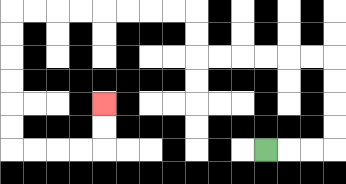{'start': '[11, 6]', 'end': '[4, 4]', 'path_directions': 'R,R,R,U,U,U,U,L,L,L,L,L,L,U,U,L,L,L,L,L,L,L,L,D,D,D,D,D,D,R,R,R,R,U,U', 'path_coordinates': '[[11, 6], [12, 6], [13, 6], [14, 6], [14, 5], [14, 4], [14, 3], [14, 2], [13, 2], [12, 2], [11, 2], [10, 2], [9, 2], [8, 2], [8, 1], [8, 0], [7, 0], [6, 0], [5, 0], [4, 0], [3, 0], [2, 0], [1, 0], [0, 0], [0, 1], [0, 2], [0, 3], [0, 4], [0, 5], [0, 6], [1, 6], [2, 6], [3, 6], [4, 6], [4, 5], [4, 4]]'}